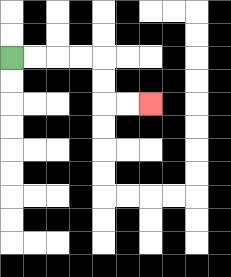{'start': '[0, 2]', 'end': '[6, 4]', 'path_directions': 'R,R,R,R,D,D,R,R', 'path_coordinates': '[[0, 2], [1, 2], [2, 2], [3, 2], [4, 2], [4, 3], [4, 4], [5, 4], [6, 4]]'}